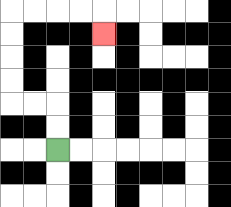{'start': '[2, 6]', 'end': '[4, 1]', 'path_directions': 'U,U,L,L,U,U,U,U,R,R,R,R,D', 'path_coordinates': '[[2, 6], [2, 5], [2, 4], [1, 4], [0, 4], [0, 3], [0, 2], [0, 1], [0, 0], [1, 0], [2, 0], [3, 0], [4, 0], [4, 1]]'}